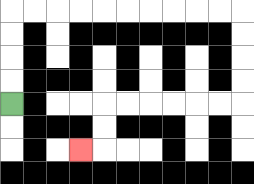{'start': '[0, 4]', 'end': '[3, 6]', 'path_directions': 'U,U,U,U,R,R,R,R,R,R,R,R,R,R,D,D,D,D,L,L,L,L,L,L,D,D,L', 'path_coordinates': '[[0, 4], [0, 3], [0, 2], [0, 1], [0, 0], [1, 0], [2, 0], [3, 0], [4, 0], [5, 0], [6, 0], [7, 0], [8, 0], [9, 0], [10, 0], [10, 1], [10, 2], [10, 3], [10, 4], [9, 4], [8, 4], [7, 4], [6, 4], [5, 4], [4, 4], [4, 5], [4, 6], [3, 6]]'}